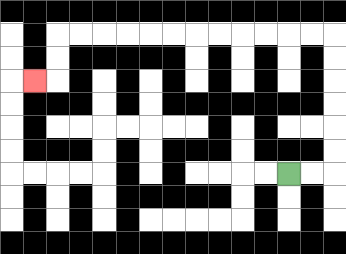{'start': '[12, 7]', 'end': '[1, 3]', 'path_directions': 'R,R,U,U,U,U,U,U,L,L,L,L,L,L,L,L,L,L,L,L,D,D,L', 'path_coordinates': '[[12, 7], [13, 7], [14, 7], [14, 6], [14, 5], [14, 4], [14, 3], [14, 2], [14, 1], [13, 1], [12, 1], [11, 1], [10, 1], [9, 1], [8, 1], [7, 1], [6, 1], [5, 1], [4, 1], [3, 1], [2, 1], [2, 2], [2, 3], [1, 3]]'}